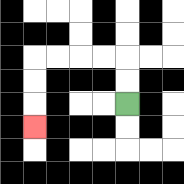{'start': '[5, 4]', 'end': '[1, 5]', 'path_directions': 'U,U,L,L,L,L,D,D,D', 'path_coordinates': '[[5, 4], [5, 3], [5, 2], [4, 2], [3, 2], [2, 2], [1, 2], [1, 3], [1, 4], [1, 5]]'}